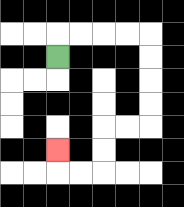{'start': '[2, 2]', 'end': '[2, 6]', 'path_directions': 'U,R,R,R,R,D,D,D,D,L,L,D,D,L,L,U', 'path_coordinates': '[[2, 2], [2, 1], [3, 1], [4, 1], [5, 1], [6, 1], [6, 2], [6, 3], [6, 4], [6, 5], [5, 5], [4, 5], [4, 6], [4, 7], [3, 7], [2, 7], [2, 6]]'}